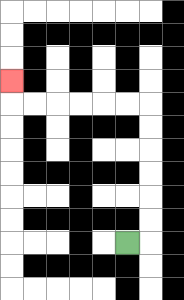{'start': '[5, 10]', 'end': '[0, 3]', 'path_directions': 'R,U,U,U,U,U,U,L,L,L,L,L,L,U', 'path_coordinates': '[[5, 10], [6, 10], [6, 9], [6, 8], [6, 7], [6, 6], [6, 5], [6, 4], [5, 4], [4, 4], [3, 4], [2, 4], [1, 4], [0, 4], [0, 3]]'}